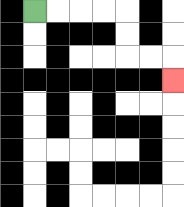{'start': '[1, 0]', 'end': '[7, 3]', 'path_directions': 'R,R,R,R,D,D,R,R,D', 'path_coordinates': '[[1, 0], [2, 0], [3, 0], [4, 0], [5, 0], [5, 1], [5, 2], [6, 2], [7, 2], [7, 3]]'}